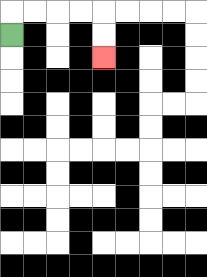{'start': '[0, 1]', 'end': '[4, 2]', 'path_directions': 'U,R,R,R,R,D,D', 'path_coordinates': '[[0, 1], [0, 0], [1, 0], [2, 0], [3, 0], [4, 0], [4, 1], [4, 2]]'}